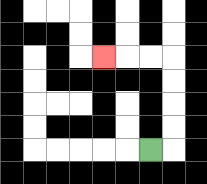{'start': '[6, 6]', 'end': '[4, 2]', 'path_directions': 'R,U,U,U,U,L,L,L', 'path_coordinates': '[[6, 6], [7, 6], [7, 5], [7, 4], [7, 3], [7, 2], [6, 2], [5, 2], [4, 2]]'}